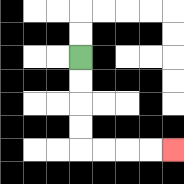{'start': '[3, 2]', 'end': '[7, 6]', 'path_directions': 'D,D,D,D,R,R,R,R', 'path_coordinates': '[[3, 2], [3, 3], [3, 4], [3, 5], [3, 6], [4, 6], [5, 6], [6, 6], [7, 6]]'}